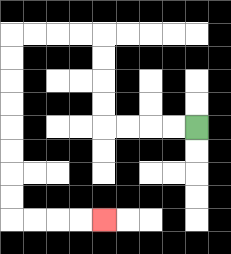{'start': '[8, 5]', 'end': '[4, 9]', 'path_directions': 'L,L,L,L,U,U,U,U,L,L,L,L,D,D,D,D,D,D,D,D,R,R,R,R', 'path_coordinates': '[[8, 5], [7, 5], [6, 5], [5, 5], [4, 5], [4, 4], [4, 3], [4, 2], [4, 1], [3, 1], [2, 1], [1, 1], [0, 1], [0, 2], [0, 3], [0, 4], [0, 5], [0, 6], [0, 7], [0, 8], [0, 9], [1, 9], [2, 9], [3, 9], [4, 9]]'}